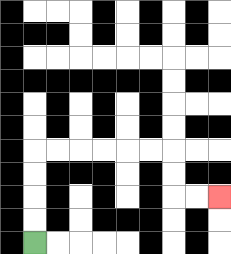{'start': '[1, 10]', 'end': '[9, 8]', 'path_directions': 'U,U,U,U,R,R,R,R,R,R,D,D,R,R', 'path_coordinates': '[[1, 10], [1, 9], [1, 8], [1, 7], [1, 6], [2, 6], [3, 6], [4, 6], [5, 6], [6, 6], [7, 6], [7, 7], [7, 8], [8, 8], [9, 8]]'}